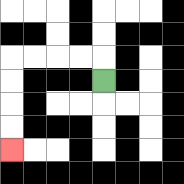{'start': '[4, 3]', 'end': '[0, 6]', 'path_directions': 'U,L,L,L,L,D,D,D,D', 'path_coordinates': '[[4, 3], [4, 2], [3, 2], [2, 2], [1, 2], [0, 2], [0, 3], [0, 4], [0, 5], [0, 6]]'}